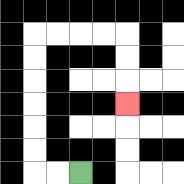{'start': '[3, 7]', 'end': '[5, 4]', 'path_directions': 'L,L,U,U,U,U,U,U,R,R,R,R,D,D,D', 'path_coordinates': '[[3, 7], [2, 7], [1, 7], [1, 6], [1, 5], [1, 4], [1, 3], [1, 2], [1, 1], [2, 1], [3, 1], [4, 1], [5, 1], [5, 2], [5, 3], [5, 4]]'}